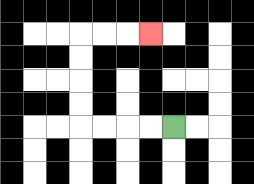{'start': '[7, 5]', 'end': '[6, 1]', 'path_directions': 'L,L,L,L,U,U,U,U,R,R,R', 'path_coordinates': '[[7, 5], [6, 5], [5, 5], [4, 5], [3, 5], [3, 4], [3, 3], [3, 2], [3, 1], [4, 1], [5, 1], [6, 1]]'}